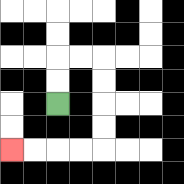{'start': '[2, 4]', 'end': '[0, 6]', 'path_directions': 'U,U,R,R,D,D,D,D,L,L,L,L', 'path_coordinates': '[[2, 4], [2, 3], [2, 2], [3, 2], [4, 2], [4, 3], [4, 4], [4, 5], [4, 6], [3, 6], [2, 6], [1, 6], [0, 6]]'}